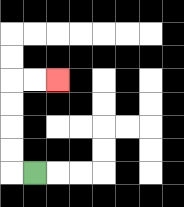{'start': '[1, 7]', 'end': '[2, 3]', 'path_directions': 'L,U,U,U,U,R,R', 'path_coordinates': '[[1, 7], [0, 7], [0, 6], [0, 5], [0, 4], [0, 3], [1, 3], [2, 3]]'}